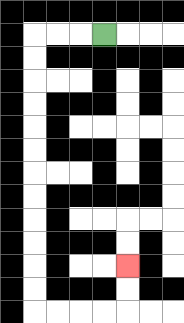{'start': '[4, 1]', 'end': '[5, 11]', 'path_directions': 'L,L,L,D,D,D,D,D,D,D,D,D,D,D,D,R,R,R,R,U,U', 'path_coordinates': '[[4, 1], [3, 1], [2, 1], [1, 1], [1, 2], [1, 3], [1, 4], [1, 5], [1, 6], [1, 7], [1, 8], [1, 9], [1, 10], [1, 11], [1, 12], [1, 13], [2, 13], [3, 13], [4, 13], [5, 13], [5, 12], [5, 11]]'}